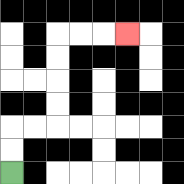{'start': '[0, 7]', 'end': '[5, 1]', 'path_directions': 'U,U,R,R,U,U,U,U,R,R,R', 'path_coordinates': '[[0, 7], [0, 6], [0, 5], [1, 5], [2, 5], [2, 4], [2, 3], [2, 2], [2, 1], [3, 1], [4, 1], [5, 1]]'}